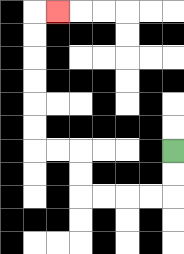{'start': '[7, 6]', 'end': '[2, 0]', 'path_directions': 'D,D,L,L,L,L,U,U,L,L,U,U,U,U,U,U,R', 'path_coordinates': '[[7, 6], [7, 7], [7, 8], [6, 8], [5, 8], [4, 8], [3, 8], [3, 7], [3, 6], [2, 6], [1, 6], [1, 5], [1, 4], [1, 3], [1, 2], [1, 1], [1, 0], [2, 0]]'}